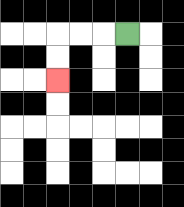{'start': '[5, 1]', 'end': '[2, 3]', 'path_directions': 'L,L,L,D,D', 'path_coordinates': '[[5, 1], [4, 1], [3, 1], [2, 1], [2, 2], [2, 3]]'}